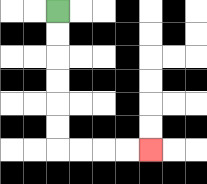{'start': '[2, 0]', 'end': '[6, 6]', 'path_directions': 'D,D,D,D,D,D,R,R,R,R', 'path_coordinates': '[[2, 0], [2, 1], [2, 2], [2, 3], [2, 4], [2, 5], [2, 6], [3, 6], [4, 6], [5, 6], [6, 6]]'}